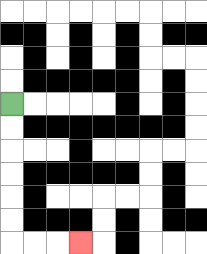{'start': '[0, 4]', 'end': '[3, 10]', 'path_directions': 'D,D,D,D,D,D,R,R,R', 'path_coordinates': '[[0, 4], [0, 5], [0, 6], [0, 7], [0, 8], [0, 9], [0, 10], [1, 10], [2, 10], [3, 10]]'}